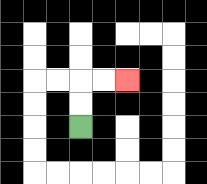{'start': '[3, 5]', 'end': '[5, 3]', 'path_directions': 'U,U,R,R', 'path_coordinates': '[[3, 5], [3, 4], [3, 3], [4, 3], [5, 3]]'}